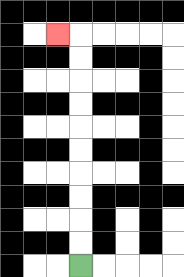{'start': '[3, 11]', 'end': '[2, 1]', 'path_directions': 'U,U,U,U,U,U,U,U,U,U,L', 'path_coordinates': '[[3, 11], [3, 10], [3, 9], [3, 8], [3, 7], [3, 6], [3, 5], [3, 4], [3, 3], [3, 2], [3, 1], [2, 1]]'}